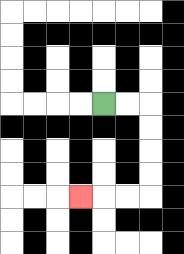{'start': '[4, 4]', 'end': '[3, 8]', 'path_directions': 'R,R,D,D,D,D,L,L,L', 'path_coordinates': '[[4, 4], [5, 4], [6, 4], [6, 5], [6, 6], [6, 7], [6, 8], [5, 8], [4, 8], [3, 8]]'}